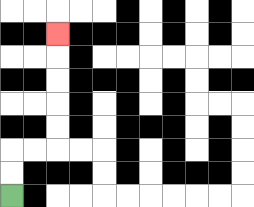{'start': '[0, 8]', 'end': '[2, 1]', 'path_directions': 'U,U,R,R,U,U,U,U,U', 'path_coordinates': '[[0, 8], [0, 7], [0, 6], [1, 6], [2, 6], [2, 5], [2, 4], [2, 3], [2, 2], [2, 1]]'}